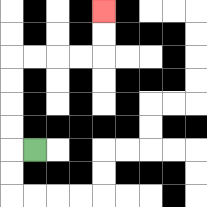{'start': '[1, 6]', 'end': '[4, 0]', 'path_directions': 'L,U,U,U,U,R,R,R,R,U,U', 'path_coordinates': '[[1, 6], [0, 6], [0, 5], [0, 4], [0, 3], [0, 2], [1, 2], [2, 2], [3, 2], [4, 2], [4, 1], [4, 0]]'}